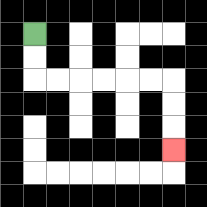{'start': '[1, 1]', 'end': '[7, 6]', 'path_directions': 'D,D,R,R,R,R,R,R,D,D,D', 'path_coordinates': '[[1, 1], [1, 2], [1, 3], [2, 3], [3, 3], [4, 3], [5, 3], [6, 3], [7, 3], [7, 4], [7, 5], [7, 6]]'}